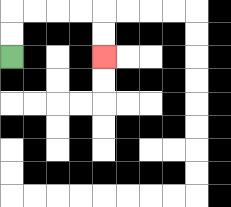{'start': '[0, 2]', 'end': '[4, 2]', 'path_directions': 'U,U,R,R,R,R,D,D', 'path_coordinates': '[[0, 2], [0, 1], [0, 0], [1, 0], [2, 0], [3, 0], [4, 0], [4, 1], [4, 2]]'}